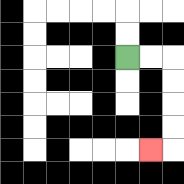{'start': '[5, 2]', 'end': '[6, 6]', 'path_directions': 'R,R,D,D,D,D,L', 'path_coordinates': '[[5, 2], [6, 2], [7, 2], [7, 3], [7, 4], [7, 5], [7, 6], [6, 6]]'}